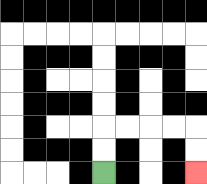{'start': '[4, 7]', 'end': '[8, 7]', 'path_directions': 'U,U,R,R,R,R,D,D', 'path_coordinates': '[[4, 7], [4, 6], [4, 5], [5, 5], [6, 5], [7, 5], [8, 5], [8, 6], [8, 7]]'}